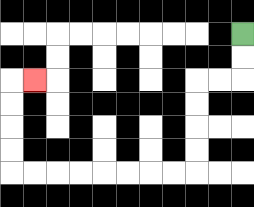{'start': '[10, 1]', 'end': '[1, 3]', 'path_directions': 'D,D,L,L,D,D,D,D,L,L,L,L,L,L,L,L,U,U,U,U,R', 'path_coordinates': '[[10, 1], [10, 2], [10, 3], [9, 3], [8, 3], [8, 4], [8, 5], [8, 6], [8, 7], [7, 7], [6, 7], [5, 7], [4, 7], [3, 7], [2, 7], [1, 7], [0, 7], [0, 6], [0, 5], [0, 4], [0, 3], [1, 3]]'}